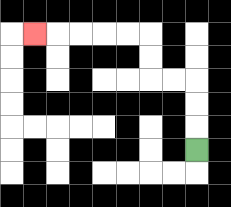{'start': '[8, 6]', 'end': '[1, 1]', 'path_directions': 'U,U,U,L,L,U,U,L,L,L,L,L', 'path_coordinates': '[[8, 6], [8, 5], [8, 4], [8, 3], [7, 3], [6, 3], [6, 2], [6, 1], [5, 1], [4, 1], [3, 1], [2, 1], [1, 1]]'}